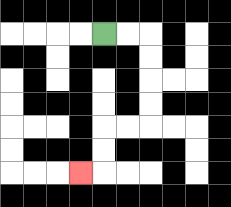{'start': '[4, 1]', 'end': '[3, 7]', 'path_directions': 'R,R,D,D,D,D,L,L,D,D,L', 'path_coordinates': '[[4, 1], [5, 1], [6, 1], [6, 2], [6, 3], [6, 4], [6, 5], [5, 5], [4, 5], [4, 6], [4, 7], [3, 7]]'}